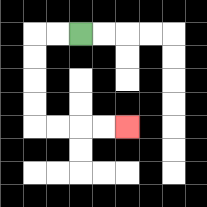{'start': '[3, 1]', 'end': '[5, 5]', 'path_directions': 'L,L,D,D,D,D,R,R,R,R', 'path_coordinates': '[[3, 1], [2, 1], [1, 1], [1, 2], [1, 3], [1, 4], [1, 5], [2, 5], [3, 5], [4, 5], [5, 5]]'}